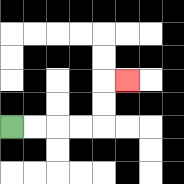{'start': '[0, 5]', 'end': '[5, 3]', 'path_directions': 'R,R,R,R,U,U,R', 'path_coordinates': '[[0, 5], [1, 5], [2, 5], [3, 5], [4, 5], [4, 4], [4, 3], [5, 3]]'}